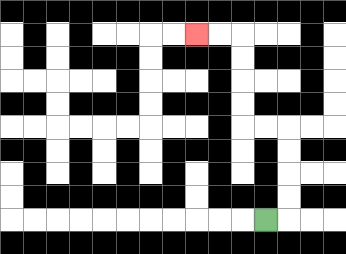{'start': '[11, 9]', 'end': '[8, 1]', 'path_directions': 'R,U,U,U,U,L,L,U,U,U,U,L,L', 'path_coordinates': '[[11, 9], [12, 9], [12, 8], [12, 7], [12, 6], [12, 5], [11, 5], [10, 5], [10, 4], [10, 3], [10, 2], [10, 1], [9, 1], [8, 1]]'}